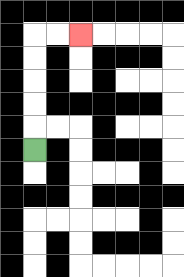{'start': '[1, 6]', 'end': '[3, 1]', 'path_directions': 'U,U,U,U,U,R,R', 'path_coordinates': '[[1, 6], [1, 5], [1, 4], [1, 3], [1, 2], [1, 1], [2, 1], [3, 1]]'}